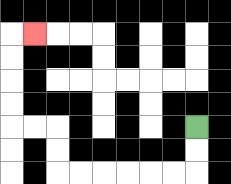{'start': '[8, 5]', 'end': '[1, 1]', 'path_directions': 'D,D,L,L,L,L,L,L,U,U,L,L,U,U,U,U,R', 'path_coordinates': '[[8, 5], [8, 6], [8, 7], [7, 7], [6, 7], [5, 7], [4, 7], [3, 7], [2, 7], [2, 6], [2, 5], [1, 5], [0, 5], [0, 4], [0, 3], [0, 2], [0, 1], [1, 1]]'}